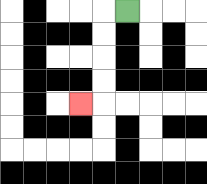{'start': '[5, 0]', 'end': '[3, 4]', 'path_directions': 'L,D,D,D,D,L', 'path_coordinates': '[[5, 0], [4, 0], [4, 1], [4, 2], [4, 3], [4, 4], [3, 4]]'}